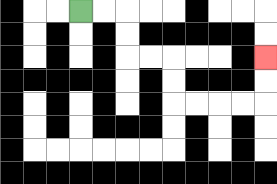{'start': '[3, 0]', 'end': '[11, 2]', 'path_directions': 'R,R,D,D,R,R,D,D,R,R,R,R,U,U', 'path_coordinates': '[[3, 0], [4, 0], [5, 0], [5, 1], [5, 2], [6, 2], [7, 2], [7, 3], [7, 4], [8, 4], [9, 4], [10, 4], [11, 4], [11, 3], [11, 2]]'}